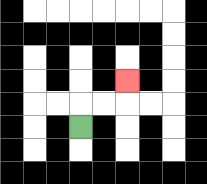{'start': '[3, 5]', 'end': '[5, 3]', 'path_directions': 'U,R,R,U', 'path_coordinates': '[[3, 5], [3, 4], [4, 4], [5, 4], [5, 3]]'}